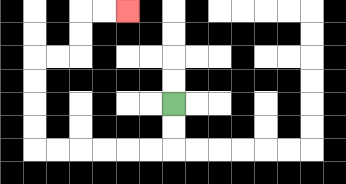{'start': '[7, 4]', 'end': '[5, 0]', 'path_directions': 'D,D,L,L,L,L,L,L,U,U,U,U,R,R,U,U,R,R', 'path_coordinates': '[[7, 4], [7, 5], [7, 6], [6, 6], [5, 6], [4, 6], [3, 6], [2, 6], [1, 6], [1, 5], [1, 4], [1, 3], [1, 2], [2, 2], [3, 2], [3, 1], [3, 0], [4, 0], [5, 0]]'}